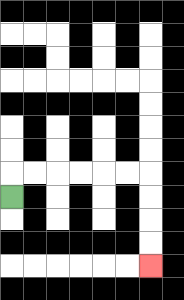{'start': '[0, 8]', 'end': '[6, 11]', 'path_directions': 'U,R,R,R,R,R,R,D,D,D,D', 'path_coordinates': '[[0, 8], [0, 7], [1, 7], [2, 7], [3, 7], [4, 7], [5, 7], [6, 7], [6, 8], [6, 9], [6, 10], [6, 11]]'}